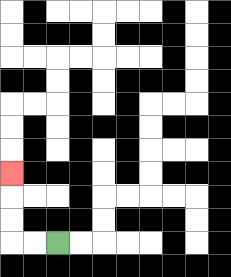{'start': '[2, 10]', 'end': '[0, 7]', 'path_directions': 'L,L,U,U,U', 'path_coordinates': '[[2, 10], [1, 10], [0, 10], [0, 9], [0, 8], [0, 7]]'}